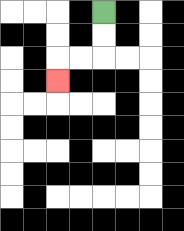{'start': '[4, 0]', 'end': '[2, 3]', 'path_directions': 'D,D,L,L,D', 'path_coordinates': '[[4, 0], [4, 1], [4, 2], [3, 2], [2, 2], [2, 3]]'}